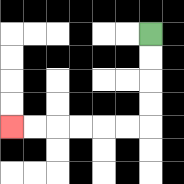{'start': '[6, 1]', 'end': '[0, 5]', 'path_directions': 'D,D,D,D,L,L,L,L,L,L', 'path_coordinates': '[[6, 1], [6, 2], [6, 3], [6, 4], [6, 5], [5, 5], [4, 5], [3, 5], [2, 5], [1, 5], [0, 5]]'}